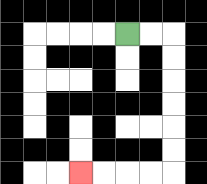{'start': '[5, 1]', 'end': '[3, 7]', 'path_directions': 'R,R,D,D,D,D,D,D,L,L,L,L', 'path_coordinates': '[[5, 1], [6, 1], [7, 1], [7, 2], [7, 3], [7, 4], [7, 5], [7, 6], [7, 7], [6, 7], [5, 7], [4, 7], [3, 7]]'}